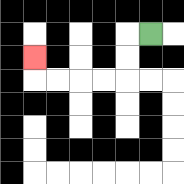{'start': '[6, 1]', 'end': '[1, 2]', 'path_directions': 'L,D,D,L,L,L,L,U', 'path_coordinates': '[[6, 1], [5, 1], [5, 2], [5, 3], [4, 3], [3, 3], [2, 3], [1, 3], [1, 2]]'}